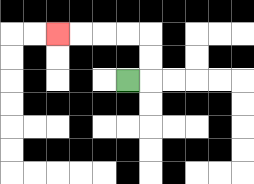{'start': '[5, 3]', 'end': '[2, 1]', 'path_directions': 'R,U,U,L,L,L,L', 'path_coordinates': '[[5, 3], [6, 3], [6, 2], [6, 1], [5, 1], [4, 1], [3, 1], [2, 1]]'}